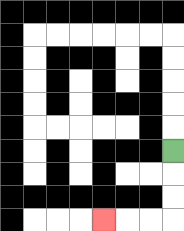{'start': '[7, 6]', 'end': '[4, 9]', 'path_directions': 'D,D,D,L,L,L', 'path_coordinates': '[[7, 6], [7, 7], [7, 8], [7, 9], [6, 9], [5, 9], [4, 9]]'}